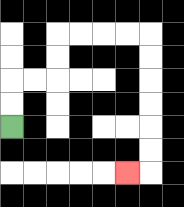{'start': '[0, 5]', 'end': '[5, 7]', 'path_directions': 'U,U,R,R,U,U,R,R,R,R,D,D,D,D,D,D,L', 'path_coordinates': '[[0, 5], [0, 4], [0, 3], [1, 3], [2, 3], [2, 2], [2, 1], [3, 1], [4, 1], [5, 1], [6, 1], [6, 2], [6, 3], [6, 4], [6, 5], [6, 6], [6, 7], [5, 7]]'}